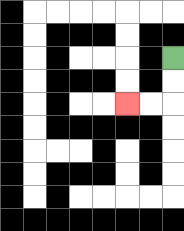{'start': '[7, 2]', 'end': '[5, 4]', 'path_directions': 'D,D,L,L', 'path_coordinates': '[[7, 2], [7, 3], [7, 4], [6, 4], [5, 4]]'}